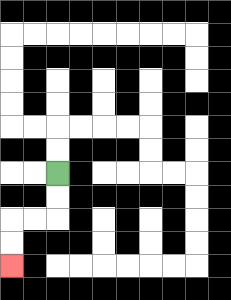{'start': '[2, 7]', 'end': '[0, 11]', 'path_directions': 'D,D,L,L,D,D', 'path_coordinates': '[[2, 7], [2, 8], [2, 9], [1, 9], [0, 9], [0, 10], [0, 11]]'}